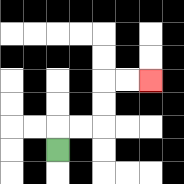{'start': '[2, 6]', 'end': '[6, 3]', 'path_directions': 'U,R,R,U,U,R,R', 'path_coordinates': '[[2, 6], [2, 5], [3, 5], [4, 5], [4, 4], [4, 3], [5, 3], [6, 3]]'}